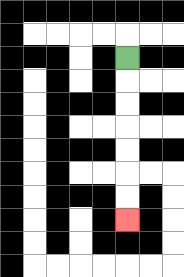{'start': '[5, 2]', 'end': '[5, 9]', 'path_directions': 'D,D,D,D,D,D,D', 'path_coordinates': '[[5, 2], [5, 3], [5, 4], [5, 5], [5, 6], [5, 7], [5, 8], [5, 9]]'}